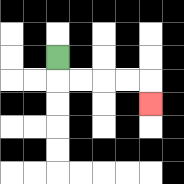{'start': '[2, 2]', 'end': '[6, 4]', 'path_directions': 'D,R,R,R,R,D', 'path_coordinates': '[[2, 2], [2, 3], [3, 3], [4, 3], [5, 3], [6, 3], [6, 4]]'}